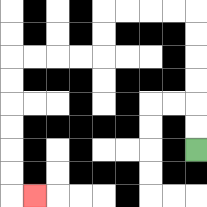{'start': '[8, 6]', 'end': '[1, 8]', 'path_directions': 'U,U,U,U,U,U,L,L,L,L,D,D,L,L,L,L,D,D,D,D,D,D,R', 'path_coordinates': '[[8, 6], [8, 5], [8, 4], [8, 3], [8, 2], [8, 1], [8, 0], [7, 0], [6, 0], [5, 0], [4, 0], [4, 1], [4, 2], [3, 2], [2, 2], [1, 2], [0, 2], [0, 3], [0, 4], [0, 5], [0, 6], [0, 7], [0, 8], [1, 8]]'}